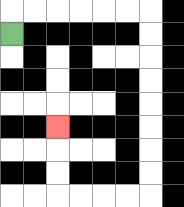{'start': '[0, 1]', 'end': '[2, 5]', 'path_directions': 'U,R,R,R,R,R,R,D,D,D,D,D,D,D,D,L,L,L,L,U,U,U', 'path_coordinates': '[[0, 1], [0, 0], [1, 0], [2, 0], [3, 0], [4, 0], [5, 0], [6, 0], [6, 1], [6, 2], [6, 3], [6, 4], [6, 5], [6, 6], [6, 7], [6, 8], [5, 8], [4, 8], [3, 8], [2, 8], [2, 7], [2, 6], [2, 5]]'}